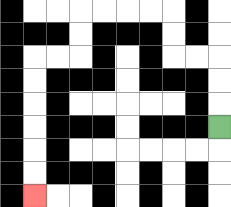{'start': '[9, 5]', 'end': '[1, 8]', 'path_directions': 'U,U,U,L,L,U,U,L,L,L,L,D,D,L,L,D,D,D,D,D,D', 'path_coordinates': '[[9, 5], [9, 4], [9, 3], [9, 2], [8, 2], [7, 2], [7, 1], [7, 0], [6, 0], [5, 0], [4, 0], [3, 0], [3, 1], [3, 2], [2, 2], [1, 2], [1, 3], [1, 4], [1, 5], [1, 6], [1, 7], [1, 8]]'}